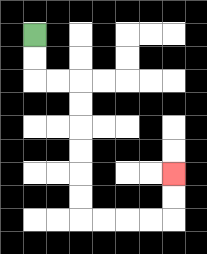{'start': '[1, 1]', 'end': '[7, 7]', 'path_directions': 'D,D,R,R,D,D,D,D,D,D,R,R,R,R,U,U', 'path_coordinates': '[[1, 1], [1, 2], [1, 3], [2, 3], [3, 3], [3, 4], [3, 5], [3, 6], [3, 7], [3, 8], [3, 9], [4, 9], [5, 9], [6, 9], [7, 9], [7, 8], [7, 7]]'}